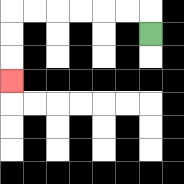{'start': '[6, 1]', 'end': '[0, 3]', 'path_directions': 'U,L,L,L,L,L,L,D,D,D', 'path_coordinates': '[[6, 1], [6, 0], [5, 0], [4, 0], [3, 0], [2, 0], [1, 0], [0, 0], [0, 1], [0, 2], [0, 3]]'}